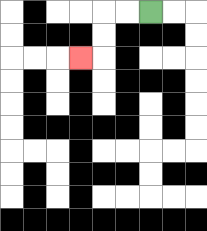{'start': '[6, 0]', 'end': '[3, 2]', 'path_directions': 'L,L,D,D,L', 'path_coordinates': '[[6, 0], [5, 0], [4, 0], [4, 1], [4, 2], [3, 2]]'}